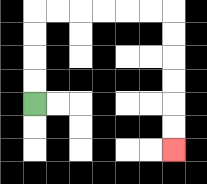{'start': '[1, 4]', 'end': '[7, 6]', 'path_directions': 'U,U,U,U,R,R,R,R,R,R,D,D,D,D,D,D', 'path_coordinates': '[[1, 4], [1, 3], [1, 2], [1, 1], [1, 0], [2, 0], [3, 0], [4, 0], [5, 0], [6, 0], [7, 0], [7, 1], [7, 2], [7, 3], [7, 4], [7, 5], [7, 6]]'}